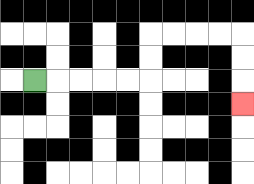{'start': '[1, 3]', 'end': '[10, 4]', 'path_directions': 'R,R,R,R,R,U,U,R,R,R,R,D,D,D', 'path_coordinates': '[[1, 3], [2, 3], [3, 3], [4, 3], [5, 3], [6, 3], [6, 2], [6, 1], [7, 1], [8, 1], [9, 1], [10, 1], [10, 2], [10, 3], [10, 4]]'}